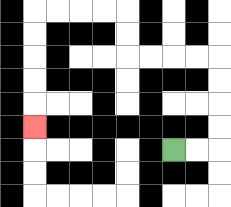{'start': '[7, 6]', 'end': '[1, 5]', 'path_directions': 'R,R,U,U,U,U,L,L,L,L,U,U,L,L,L,L,D,D,D,D,D', 'path_coordinates': '[[7, 6], [8, 6], [9, 6], [9, 5], [9, 4], [9, 3], [9, 2], [8, 2], [7, 2], [6, 2], [5, 2], [5, 1], [5, 0], [4, 0], [3, 0], [2, 0], [1, 0], [1, 1], [1, 2], [1, 3], [1, 4], [1, 5]]'}